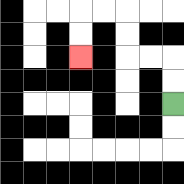{'start': '[7, 4]', 'end': '[3, 2]', 'path_directions': 'U,U,L,L,U,U,L,L,D,D', 'path_coordinates': '[[7, 4], [7, 3], [7, 2], [6, 2], [5, 2], [5, 1], [5, 0], [4, 0], [3, 0], [3, 1], [3, 2]]'}